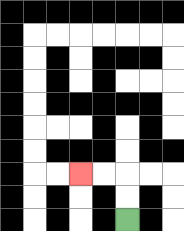{'start': '[5, 9]', 'end': '[3, 7]', 'path_directions': 'U,U,L,L', 'path_coordinates': '[[5, 9], [5, 8], [5, 7], [4, 7], [3, 7]]'}